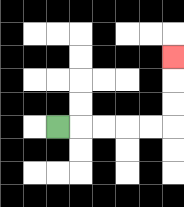{'start': '[2, 5]', 'end': '[7, 2]', 'path_directions': 'R,R,R,R,R,U,U,U', 'path_coordinates': '[[2, 5], [3, 5], [4, 5], [5, 5], [6, 5], [7, 5], [7, 4], [7, 3], [7, 2]]'}